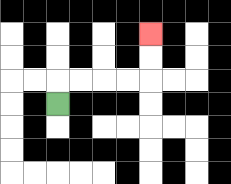{'start': '[2, 4]', 'end': '[6, 1]', 'path_directions': 'U,R,R,R,R,U,U', 'path_coordinates': '[[2, 4], [2, 3], [3, 3], [4, 3], [5, 3], [6, 3], [6, 2], [6, 1]]'}